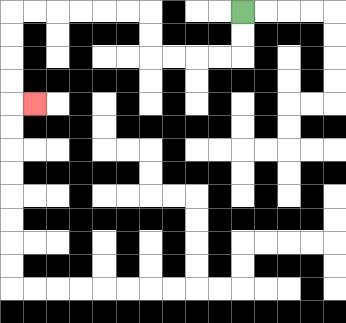{'start': '[10, 0]', 'end': '[1, 4]', 'path_directions': 'D,D,L,L,L,L,U,U,L,L,L,L,L,L,D,D,D,D,R', 'path_coordinates': '[[10, 0], [10, 1], [10, 2], [9, 2], [8, 2], [7, 2], [6, 2], [6, 1], [6, 0], [5, 0], [4, 0], [3, 0], [2, 0], [1, 0], [0, 0], [0, 1], [0, 2], [0, 3], [0, 4], [1, 4]]'}